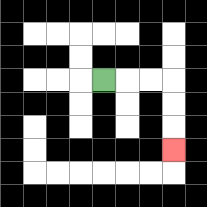{'start': '[4, 3]', 'end': '[7, 6]', 'path_directions': 'R,R,R,D,D,D', 'path_coordinates': '[[4, 3], [5, 3], [6, 3], [7, 3], [7, 4], [7, 5], [7, 6]]'}